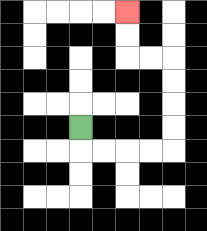{'start': '[3, 5]', 'end': '[5, 0]', 'path_directions': 'D,R,R,R,R,U,U,U,U,L,L,U,U', 'path_coordinates': '[[3, 5], [3, 6], [4, 6], [5, 6], [6, 6], [7, 6], [7, 5], [7, 4], [7, 3], [7, 2], [6, 2], [5, 2], [5, 1], [5, 0]]'}